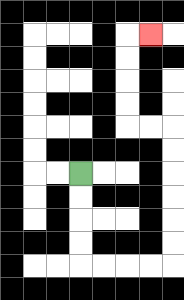{'start': '[3, 7]', 'end': '[6, 1]', 'path_directions': 'D,D,D,D,R,R,R,R,U,U,U,U,U,U,L,L,U,U,U,U,R', 'path_coordinates': '[[3, 7], [3, 8], [3, 9], [3, 10], [3, 11], [4, 11], [5, 11], [6, 11], [7, 11], [7, 10], [7, 9], [7, 8], [7, 7], [7, 6], [7, 5], [6, 5], [5, 5], [5, 4], [5, 3], [5, 2], [5, 1], [6, 1]]'}